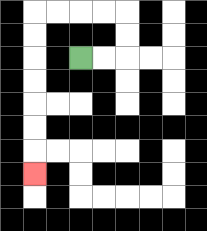{'start': '[3, 2]', 'end': '[1, 7]', 'path_directions': 'R,R,U,U,L,L,L,L,D,D,D,D,D,D,D', 'path_coordinates': '[[3, 2], [4, 2], [5, 2], [5, 1], [5, 0], [4, 0], [3, 0], [2, 0], [1, 0], [1, 1], [1, 2], [1, 3], [1, 4], [1, 5], [1, 6], [1, 7]]'}